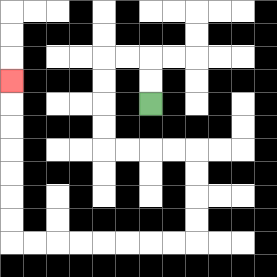{'start': '[6, 4]', 'end': '[0, 3]', 'path_directions': 'U,U,L,L,D,D,D,D,R,R,R,R,D,D,D,D,L,L,L,L,L,L,L,L,U,U,U,U,U,U,U', 'path_coordinates': '[[6, 4], [6, 3], [6, 2], [5, 2], [4, 2], [4, 3], [4, 4], [4, 5], [4, 6], [5, 6], [6, 6], [7, 6], [8, 6], [8, 7], [8, 8], [8, 9], [8, 10], [7, 10], [6, 10], [5, 10], [4, 10], [3, 10], [2, 10], [1, 10], [0, 10], [0, 9], [0, 8], [0, 7], [0, 6], [0, 5], [0, 4], [0, 3]]'}